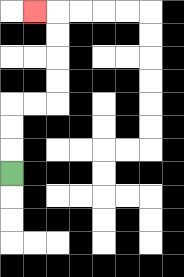{'start': '[0, 7]', 'end': '[1, 0]', 'path_directions': 'U,U,U,R,R,U,U,U,U,L', 'path_coordinates': '[[0, 7], [0, 6], [0, 5], [0, 4], [1, 4], [2, 4], [2, 3], [2, 2], [2, 1], [2, 0], [1, 0]]'}